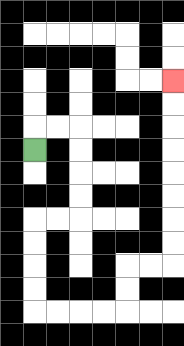{'start': '[1, 6]', 'end': '[7, 3]', 'path_directions': 'U,R,R,D,D,D,D,L,L,D,D,D,D,R,R,R,R,U,U,R,R,U,U,U,U,U,U,U,U', 'path_coordinates': '[[1, 6], [1, 5], [2, 5], [3, 5], [3, 6], [3, 7], [3, 8], [3, 9], [2, 9], [1, 9], [1, 10], [1, 11], [1, 12], [1, 13], [2, 13], [3, 13], [4, 13], [5, 13], [5, 12], [5, 11], [6, 11], [7, 11], [7, 10], [7, 9], [7, 8], [7, 7], [7, 6], [7, 5], [7, 4], [7, 3]]'}